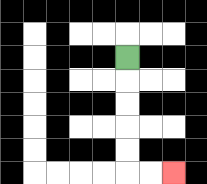{'start': '[5, 2]', 'end': '[7, 7]', 'path_directions': 'D,D,D,D,D,R,R', 'path_coordinates': '[[5, 2], [5, 3], [5, 4], [5, 5], [5, 6], [5, 7], [6, 7], [7, 7]]'}